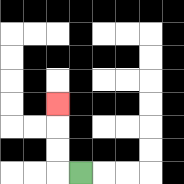{'start': '[3, 7]', 'end': '[2, 4]', 'path_directions': 'L,U,U,U', 'path_coordinates': '[[3, 7], [2, 7], [2, 6], [2, 5], [2, 4]]'}